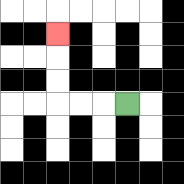{'start': '[5, 4]', 'end': '[2, 1]', 'path_directions': 'L,L,L,U,U,U', 'path_coordinates': '[[5, 4], [4, 4], [3, 4], [2, 4], [2, 3], [2, 2], [2, 1]]'}